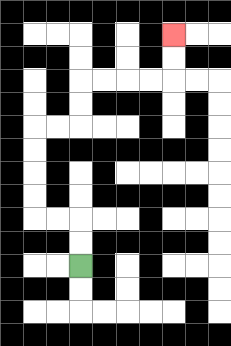{'start': '[3, 11]', 'end': '[7, 1]', 'path_directions': 'U,U,L,L,U,U,U,U,R,R,U,U,R,R,R,R,U,U', 'path_coordinates': '[[3, 11], [3, 10], [3, 9], [2, 9], [1, 9], [1, 8], [1, 7], [1, 6], [1, 5], [2, 5], [3, 5], [3, 4], [3, 3], [4, 3], [5, 3], [6, 3], [7, 3], [7, 2], [7, 1]]'}